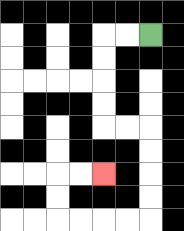{'start': '[6, 1]', 'end': '[4, 7]', 'path_directions': 'L,L,D,D,D,D,R,R,D,D,D,D,L,L,L,L,U,U,R,R', 'path_coordinates': '[[6, 1], [5, 1], [4, 1], [4, 2], [4, 3], [4, 4], [4, 5], [5, 5], [6, 5], [6, 6], [6, 7], [6, 8], [6, 9], [5, 9], [4, 9], [3, 9], [2, 9], [2, 8], [2, 7], [3, 7], [4, 7]]'}